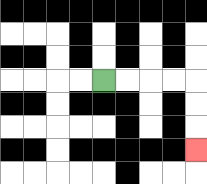{'start': '[4, 3]', 'end': '[8, 6]', 'path_directions': 'R,R,R,R,D,D,D', 'path_coordinates': '[[4, 3], [5, 3], [6, 3], [7, 3], [8, 3], [8, 4], [8, 5], [8, 6]]'}